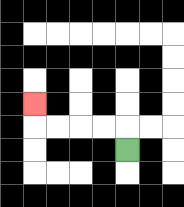{'start': '[5, 6]', 'end': '[1, 4]', 'path_directions': 'U,L,L,L,L,U', 'path_coordinates': '[[5, 6], [5, 5], [4, 5], [3, 5], [2, 5], [1, 5], [1, 4]]'}